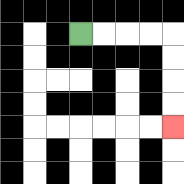{'start': '[3, 1]', 'end': '[7, 5]', 'path_directions': 'R,R,R,R,D,D,D,D', 'path_coordinates': '[[3, 1], [4, 1], [5, 1], [6, 1], [7, 1], [7, 2], [7, 3], [7, 4], [7, 5]]'}